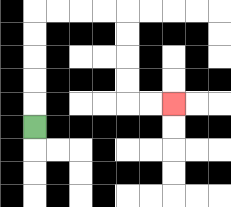{'start': '[1, 5]', 'end': '[7, 4]', 'path_directions': 'U,U,U,U,U,R,R,R,R,D,D,D,D,R,R', 'path_coordinates': '[[1, 5], [1, 4], [1, 3], [1, 2], [1, 1], [1, 0], [2, 0], [3, 0], [4, 0], [5, 0], [5, 1], [5, 2], [5, 3], [5, 4], [6, 4], [7, 4]]'}